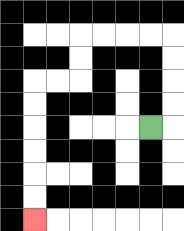{'start': '[6, 5]', 'end': '[1, 9]', 'path_directions': 'R,U,U,U,U,L,L,L,L,D,D,L,L,D,D,D,D,D,D', 'path_coordinates': '[[6, 5], [7, 5], [7, 4], [7, 3], [7, 2], [7, 1], [6, 1], [5, 1], [4, 1], [3, 1], [3, 2], [3, 3], [2, 3], [1, 3], [1, 4], [1, 5], [1, 6], [1, 7], [1, 8], [1, 9]]'}